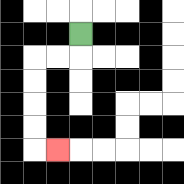{'start': '[3, 1]', 'end': '[2, 6]', 'path_directions': 'D,L,L,D,D,D,D,R', 'path_coordinates': '[[3, 1], [3, 2], [2, 2], [1, 2], [1, 3], [1, 4], [1, 5], [1, 6], [2, 6]]'}